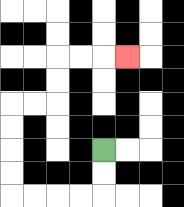{'start': '[4, 6]', 'end': '[5, 2]', 'path_directions': 'D,D,L,L,L,L,U,U,U,U,R,R,U,U,R,R,R', 'path_coordinates': '[[4, 6], [4, 7], [4, 8], [3, 8], [2, 8], [1, 8], [0, 8], [0, 7], [0, 6], [0, 5], [0, 4], [1, 4], [2, 4], [2, 3], [2, 2], [3, 2], [4, 2], [5, 2]]'}